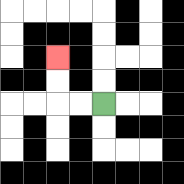{'start': '[4, 4]', 'end': '[2, 2]', 'path_directions': 'L,L,U,U', 'path_coordinates': '[[4, 4], [3, 4], [2, 4], [2, 3], [2, 2]]'}